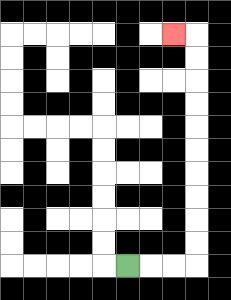{'start': '[5, 11]', 'end': '[7, 1]', 'path_directions': 'R,R,R,U,U,U,U,U,U,U,U,U,U,L', 'path_coordinates': '[[5, 11], [6, 11], [7, 11], [8, 11], [8, 10], [8, 9], [8, 8], [8, 7], [8, 6], [8, 5], [8, 4], [8, 3], [8, 2], [8, 1], [7, 1]]'}